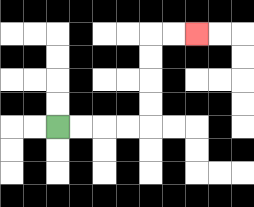{'start': '[2, 5]', 'end': '[8, 1]', 'path_directions': 'R,R,R,R,U,U,U,U,R,R', 'path_coordinates': '[[2, 5], [3, 5], [4, 5], [5, 5], [6, 5], [6, 4], [6, 3], [6, 2], [6, 1], [7, 1], [8, 1]]'}